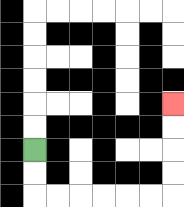{'start': '[1, 6]', 'end': '[7, 4]', 'path_directions': 'D,D,R,R,R,R,R,R,U,U,U,U', 'path_coordinates': '[[1, 6], [1, 7], [1, 8], [2, 8], [3, 8], [4, 8], [5, 8], [6, 8], [7, 8], [7, 7], [7, 6], [7, 5], [7, 4]]'}